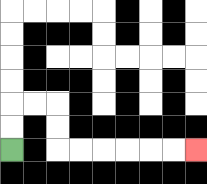{'start': '[0, 6]', 'end': '[8, 6]', 'path_directions': 'U,U,R,R,D,D,R,R,R,R,R,R', 'path_coordinates': '[[0, 6], [0, 5], [0, 4], [1, 4], [2, 4], [2, 5], [2, 6], [3, 6], [4, 6], [5, 6], [6, 6], [7, 6], [8, 6]]'}